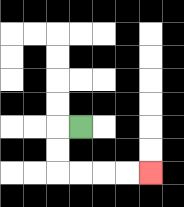{'start': '[3, 5]', 'end': '[6, 7]', 'path_directions': 'L,D,D,R,R,R,R', 'path_coordinates': '[[3, 5], [2, 5], [2, 6], [2, 7], [3, 7], [4, 7], [5, 7], [6, 7]]'}